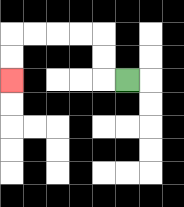{'start': '[5, 3]', 'end': '[0, 3]', 'path_directions': 'L,U,U,L,L,L,L,D,D', 'path_coordinates': '[[5, 3], [4, 3], [4, 2], [4, 1], [3, 1], [2, 1], [1, 1], [0, 1], [0, 2], [0, 3]]'}